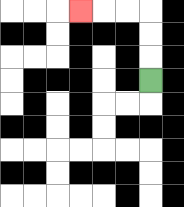{'start': '[6, 3]', 'end': '[3, 0]', 'path_directions': 'U,U,U,L,L,L', 'path_coordinates': '[[6, 3], [6, 2], [6, 1], [6, 0], [5, 0], [4, 0], [3, 0]]'}